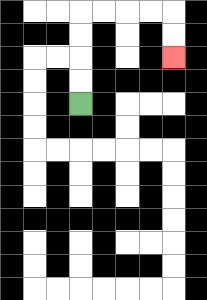{'start': '[3, 4]', 'end': '[7, 2]', 'path_directions': 'U,U,U,U,R,R,R,R,D,D', 'path_coordinates': '[[3, 4], [3, 3], [3, 2], [3, 1], [3, 0], [4, 0], [5, 0], [6, 0], [7, 0], [7, 1], [7, 2]]'}